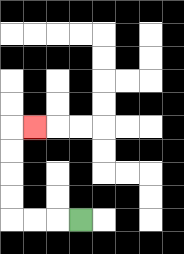{'start': '[3, 9]', 'end': '[1, 5]', 'path_directions': 'L,L,L,U,U,U,U,R', 'path_coordinates': '[[3, 9], [2, 9], [1, 9], [0, 9], [0, 8], [0, 7], [0, 6], [0, 5], [1, 5]]'}